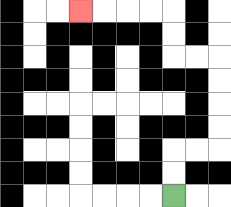{'start': '[7, 8]', 'end': '[3, 0]', 'path_directions': 'U,U,R,R,U,U,U,U,L,L,U,U,L,L,L,L', 'path_coordinates': '[[7, 8], [7, 7], [7, 6], [8, 6], [9, 6], [9, 5], [9, 4], [9, 3], [9, 2], [8, 2], [7, 2], [7, 1], [7, 0], [6, 0], [5, 0], [4, 0], [3, 0]]'}